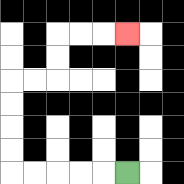{'start': '[5, 7]', 'end': '[5, 1]', 'path_directions': 'L,L,L,L,L,U,U,U,U,R,R,U,U,R,R,R', 'path_coordinates': '[[5, 7], [4, 7], [3, 7], [2, 7], [1, 7], [0, 7], [0, 6], [0, 5], [0, 4], [0, 3], [1, 3], [2, 3], [2, 2], [2, 1], [3, 1], [4, 1], [5, 1]]'}